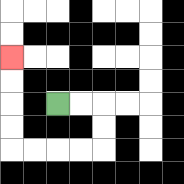{'start': '[2, 4]', 'end': '[0, 2]', 'path_directions': 'R,R,D,D,L,L,L,L,U,U,U,U', 'path_coordinates': '[[2, 4], [3, 4], [4, 4], [4, 5], [4, 6], [3, 6], [2, 6], [1, 6], [0, 6], [0, 5], [0, 4], [0, 3], [0, 2]]'}